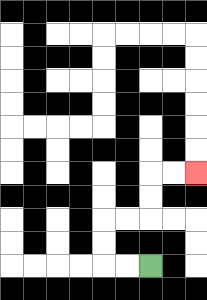{'start': '[6, 11]', 'end': '[8, 7]', 'path_directions': 'L,L,U,U,R,R,U,U,R,R', 'path_coordinates': '[[6, 11], [5, 11], [4, 11], [4, 10], [4, 9], [5, 9], [6, 9], [6, 8], [6, 7], [7, 7], [8, 7]]'}